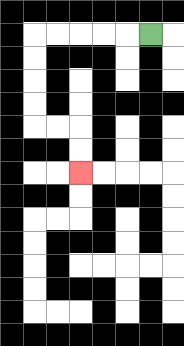{'start': '[6, 1]', 'end': '[3, 7]', 'path_directions': 'L,L,L,L,L,D,D,D,D,R,R,D,D', 'path_coordinates': '[[6, 1], [5, 1], [4, 1], [3, 1], [2, 1], [1, 1], [1, 2], [1, 3], [1, 4], [1, 5], [2, 5], [3, 5], [3, 6], [3, 7]]'}